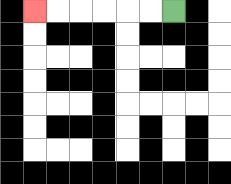{'start': '[7, 0]', 'end': '[1, 0]', 'path_directions': 'L,L,L,L,L,L', 'path_coordinates': '[[7, 0], [6, 0], [5, 0], [4, 0], [3, 0], [2, 0], [1, 0]]'}